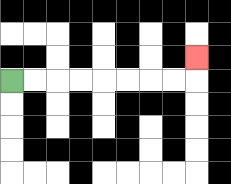{'start': '[0, 3]', 'end': '[8, 2]', 'path_directions': 'R,R,R,R,R,R,R,R,U', 'path_coordinates': '[[0, 3], [1, 3], [2, 3], [3, 3], [4, 3], [5, 3], [6, 3], [7, 3], [8, 3], [8, 2]]'}